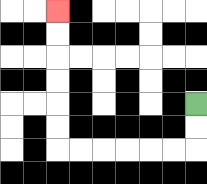{'start': '[8, 4]', 'end': '[2, 0]', 'path_directions': 'D,D,L,L,L,L,L,L,U,U,U,U,U,U', 'path_coordinates': '[[8, 4], [8, 5], [8, 6], [7, 6], [6, 6], [5, 6], [4, 6], [3, 6], [2, 6], [2, 5], [2, 4], [2, 3], [2, 2], [2, 1], [2, 0]]'}